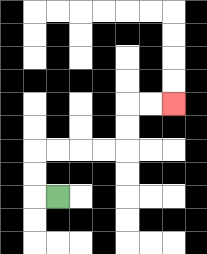{'start': '[2, 8]', 'end': '[7, 4]', 'path_directions': 'L,U,U,R,R,R,R,U,U,R,R', 'path_coordinates': '[[2, 8], [1, 8], [1, 7], [1, 6], [2, 6], [3, 6], [4, 6], [5, 6], [5, 5], [5, 4], [6, 4], [7, 4]]'}